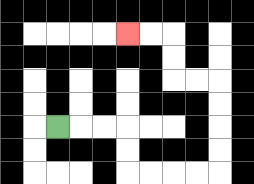{'start': '[2, 5]', 'end': '[5, 1]', 'path_directions': 'R,R,R,D,D,R,R,R,R,U,U,U,U,L,L,U,U,L,L', 'path_coordinates': '[[2, 5], [3, 5], [4, 5], [5, 5], [5, 6], [5, 7], [6, 7], [7, 7], [8, 7], [9, 7], [9, 6], [9, 5], [9, 4], [9, 3], [8, 3], [7, 3], [7, 2], [7, 1], [6, 1], [5, 1]]'}